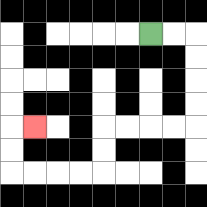{'start': '[6, 1]', 'end': '[1, 5]', 'path_directions': 'R,R,D,D,D,D,L,L,L,L,D,D,L,L,L,L,U,U,R', 'path_coordinates': '[[6, 1], [7, 1], [8, 1], [8, 2], [8, 3], [8, 4], [8, 5], [7, 5], [6, 5], [5, 5], [4, 5], [4, 6], [4, 7], [3, 7], [2, 7], [1, 7], [0, 7], [0, 6], [0, 5], [1, 5]]'}